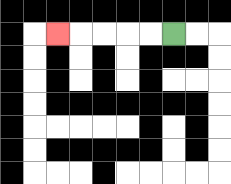{'start': '[7, 1]', 'end': '[2, 1]', 'path_directions': 'L,L,L,L,L', 'path_coordinates': '[[7, 1], [6, 1], [5, 1], [4, 1], [3, 1], [2, 1]]'}